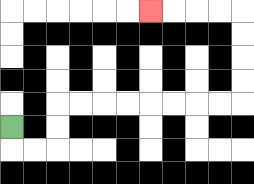{'start': '[0, 5]', 'end': '[6, 0]', 'path_directions': 'D,R,R,U,U,R,R,R,R,R,R,R,R,U,U,U,U,L,L,L,L', 'path_coordinates': '[[0, 5], [0, 6], [1, 6], [2, 6], [2, 5], [2, 4], [3, 4], [4, 4], [5, 4], [6, 4], [7, 4], [8, 4], [9, 4], [10, 4], [10, 3], [10, 2], [10, 1], [10, 0], [9, 0], [8, 0], [7, 0], [6, 0]]'}